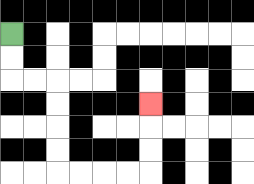{'start': '[0, 1]', 'end': '[6, 4]', 'path_directions': 'D,D,R,R,D,D,D,D,R,R,R,R,U,U,U', 'path_coordinates': '[[0, 1], [0, 2], [0, 3], [1, 3], [2, 3], [2, 4], [2, 5], [2, 6], [2, 7], [3, 7], [4, 7], [5, 7], [6, 7], [6, 6], [6, 5], [6, 4]]'}